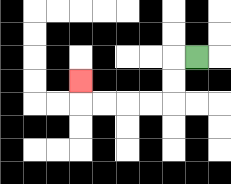{'start': '[8, 2]', 'end': '[3, 3]', 'path_directions': 'L,D,D,L,L,L,L,U', 'path_coordinates': '[[8, 2], [7, 2], [7, 3], [7, 4], [6, 4], [5, 4], [4, 4], [3, 4], [3, 3]]'}